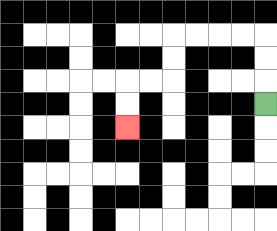{'start': '[11, 4]', 'end': '[5, 5]', 'path_directions': 'U,U,U,L,L,L,L,D,D,L,L,D,D', 'path_coordinates': '[[11, 4], [11, 3], [11, 2], [11, 1], [10, 1], [9, 1], [8, 1], [7, 1], [7, 2], [7, 3], [6, 3], [5, 3], [5, 4], [5, 5]]'}